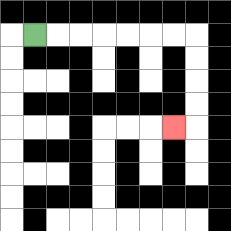{'start': '[1, 1]', 'end': '[7, 5]', 'path_directions': 'R,R,R,R,R,R,R,D,D,D,D,L', 'path_coordinates': '[[1, 1], [2, 1], [3, 1], [4, 1], [5, 1], [6, 1], [7, 1], [8, 1], [8, 2], [8, 3], [8, 4], [8, 5], [7, 5]]'}